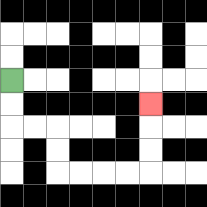{'start': '[0, 3]', 'end': '[6, 4]', 'path_directions': 'D,D,R,R,D,D,R,R,R,R,U,U,U', 'path_coordinates': '[[0, 3], [0, 4], [0, 5], [1, 5], [2, 5], [2, 6], [2, 7], [3, 7], [4, 7], [5, 7], [6, 7], [6, 6], [6, 5], [6, 4]]'}